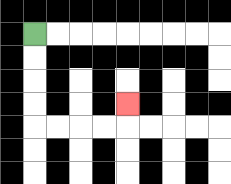{'start': '[1, 1]', 'end': '[5, 4]', 'path_directions': 'D,D,D,D,R,R,R,R,U', 'path_coordinates': '[[1, 1], [1, 2], [1, 3], [1, 4], [1, 5], [2, 5], [3, 5], [4, 5], [5, 5], [5, 4]]'}